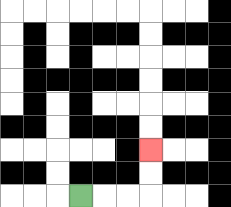{'start': '[3, 8]', 'end': '[6, 6]', 'path_directions': 'R,R,R,U,U', 'path_coordinates': '[[3, 8], [4, 8], [5, 8], [6, 8], [6, 7], [6, 6]]'}